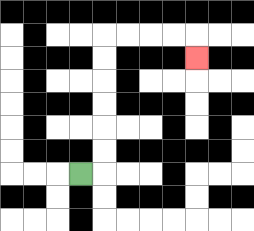{'start': '[3, 7]', 'end': '[8, 2]', 'path_directions': 'R,U,U,U,U,U,U,R,R,R,R,D', 'path_coordinates': '[[3, 7], [4, 7], [4, 6], [4, 5], [4, 4], [4, 3], [4, 2], [4, 1], [5, 1], [6, 1], [7, 1], [8, 1], [8, 2]]'}